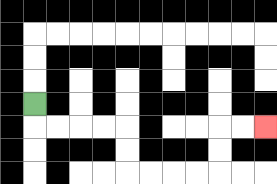{'start': '[1, 4]', 'end': '[11, 5]', 'path_directions': 'D,R,R,R,R,D,D,R,R,R,R,U,U,R,R', 'path_coordinates': '[[1, 4], [1, 5], [2, 5], [3, 5], [4, 5], [5, 5], [5, 6], [5, 7], [6, 7], [7, 7], [8, 7], [9, 7], [9, 6], [9, 5], [10, 5], [11, 5]]'}